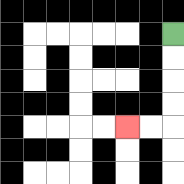{'start': '[7, 1]', 'end': '[5, 5]', 'path_directions': 'D,D,D,D,L,L', 'path_coordinates': '[[7, 1], [7, 2], [7, 3], [7, 4], [7, 5], [6, 5], [5, 5]]'}